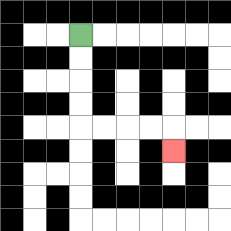{'start': '[3, 1]', 'end': '[7, 6]', 'path_directions': 'D,D,D,D,R,R,R,R,D', 'path_coordinates': '[[3, 1], [3, 2], [3, 3], [3, 4], [3, 5], [4, 5], [5, 5], [6, 5], [7, 5], [7, 6]]'}